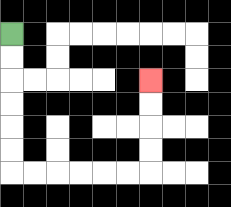{'start': '[0, 1]', 'end': '[6, 3]', 'path_directions': 'D,D,D,D,D,D,R,R,R,R,R,R,U,U,U,U', 'path_coordinates': '[[0, 1], [0, 2], [0, 3], [0, 4], [0, 5], [0, 6], [0, 7], [1, 7], [2, 7], [3, 7], [4, 7], [5, 7], [6, 7], [6, 6], [6, 5], [6, 4], [6, 3]]'}